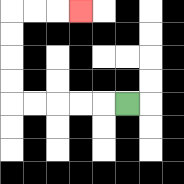{'start': '[5, 4]', 'end': '[3, 0]', 'path_directions': 'L,L,L,L,L,U,U,U,U,R,R,R', 'path_coordinates': '[[5, 4], [4, 4], [3, 4], [2, 4], [1, 4], [0, 4], [0, 3], [0, 2], [0, 1], [0, 0], [1, 0], [2, 0], [3, 0]]'}